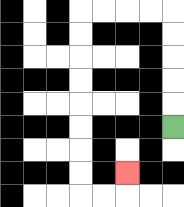{'start': '[7, 5]', 'end': '[5, 7]', 'path_directions': 'U,U,U,U,U,L,L,L,L,D,D,D,D,D,D,D,D,R,R,U', 'path_coordinates': '[[7, 5], [7, 4], [7, 3], [7, 2], [7, 1], [7, 0], [6, 0], [5, 0], [4, 0], [3, 0], [3, 1], [3, 2], [3, 3], [3, 4], [3, 5], [3, 6], [3, 7], [3, 8], [4, 8], [5, 8], [5, 7]]'}